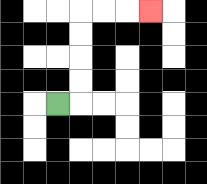{'start': '[2, 4]', 'end': '[6, 0]', 'path_directions': 'R,U,U,U,U,R,R,R', 'path_coordinates': '[[2, 4], [3, 4], [3, 3], [3, 2], [3, 1], [3, 0], [4, 0], [5, 0], [6, 0]]'}